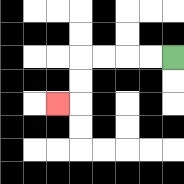{'start': '[7, 2]', 'end': '[2, 4]', 'path_directions': 'L,L,L,L,D,D,L', 'path_coordinates': '[[7, 2], [6, 2], [5, 2], [4, 2], [3, 2], [3, 3], [3, 4], [2, 4]]'}